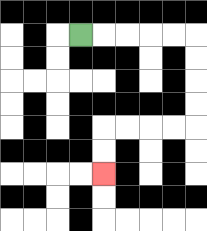{'start': '[3, 1]', 'end': '[4, 7]', 'path_directions': 'R,R,R,R,R,D,D,D,D,L,L,L,L,D,D', 'path_coordinates': '[[3, 1], [4, 1], [5, 1], [6, 1], [7, 1], [8, 1], [8, 2], [8, 3], [8, 4], [8, 5], [7, 5], [6, 5], [5, 5], [4, 5], [4, 6], [4, 7]]'}